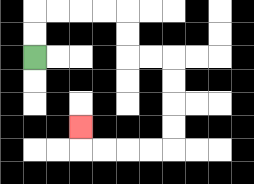{'start': '[1, 2]', 'end': '[3, 5]', 'path_directions': 'U,U,R,R,R,R,D,D,R,R,D,D,D,D,L,L,L,L,U', 'path_coordinates': '[[1, 2], [1, 1], [1, 0], [2, 0], [3, 0], [4, 0], [5, 0], [5, 1], [5, 2], [6, 2], [7, 2], [7, 3], [7, 4], [7, 5], [7, 6], [6, 6], [5, 6], [4, 6], [3, 6], [3, 5]]'}